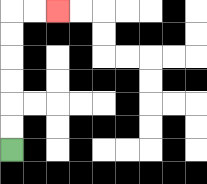{'start': '[0, 6]', 'end': '[2, 0]', 'path_directions': 'U,U,U,U,U,U,R,R', 'path_coordinates': '[[0, 6], [0, 5], [0, 4], [0, 3], [0, 2], [0, 1], [0, 0], [1, 0], [2, 0]]'}